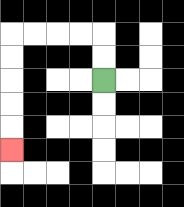{'start': '[4, 3]', 'end': '[0, 6]', 'path_directions': 'U,U,L,L,L,L,D,D,D,D,D', 'path_coordinates': '[[4, 3], [4, 2], [4, 1], [3, 1], [2, 1], [1, 1], [0, 1], [0, 2], [0, 3], [0, 4], [0, 5], [0, 6]]'}